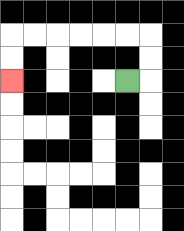{'start': '[5, 3]', 'end': '[0, 3]', 'path_directions': 'R,U,U,L,L,L,L,L,L,D,D', 'path_coordinates': '[[5, 3], [6, 3], [6, 2], [6, 1], [5, 1], [4, 1], [3, 1], [2, 1], [1, 1], [0, 1], [0, 2], [0, 3]]'}